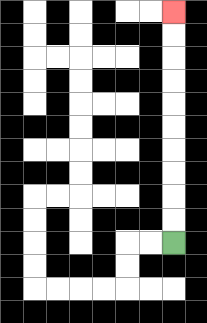{'start': '[7, 10]', 'end': '[7, 0]', 'path_directions': 'U,U,U,U,U,U,U,U,U,U', 'path_coordinates': '[[7, 10], [7, 9], [7, 8], [7, 7], [7, 6], [7, 5], [7, 4], [7, 3], [7, 2], [7, 1], [7, 0]]'}